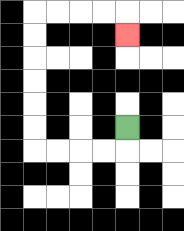{'start': '[5, 5]', 'end': '[5, 1]', 'path_directions': 'D,L,L,L,L,U,U,U,U,U,U,R,R,R,R,D', 'path_coordinates': '[[5, 5], [5, 6], [4, 6], [3, 6], [2, 6], [1, 6], [1, 5], [1, 4], [1, 3], [1, 2], [1, 1], [1, 0], [2, 0], [3, 0], [4, 0], [5, 0], [5, 1]]'}